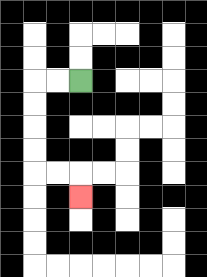{'start': '[3, 3]', 'end': '[3, 8]', 'path_directions': 'L,L,D,D,D,D,R,R,D', 'path_coordinates': '[[3, 3], [2, 3], [1, 3], [1, 4], [1, 5], [1, 6], [1, 7], [2, 7], [3, 7], [3, 8]]'}